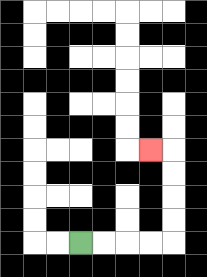{'start': '[3, 10]', 'end': '[6, 6]', 'path_directions': 'R,R,R,R,U,U,U,U,L', 'path_coordinates': '[[3, 10], [4, 10], [5, 10], [6, 10], [7, 10], [7, 9], [7, 8], [7, 7], [7, 6], [6, 6]]'}